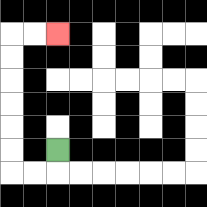{'start': '[2, 6]', 'end': '[2, 1]', 'path_directions': 'D,L,L,U,U,U,U,U,U,R,R', 'path_coordinates': '[[2, 6], [2, 7], [1, 7], [0, 7], [0, 6], [0, 5], [0, 4], [0, 3], [0, 2], [0, 1], [1, 1], [2, 1]]'}